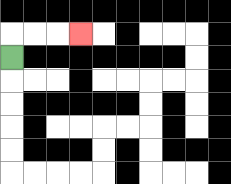{'start': '[0, 2]', 'end': '[3, 1]', 'path_directions': 'U,R,R,R', 'path_coordinates': '[[0, 2], [0, 1], [1, 1], [2, 1], [3, 1]]'}